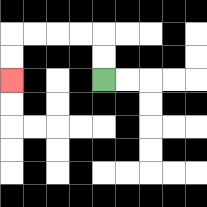{'start': '[4, 3]', 'end': '[0, 3]', 'path_directions': 'U,U,L,L,L,L,D,D', 'path_coordinates': '[[4, 3], [4, 2], [4, 1], [3, 1], [2, 1], [1, 1], [0, 1], [0, 2], [0, 3]]'}